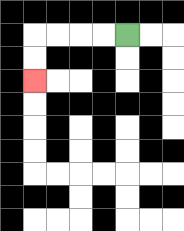{'start': '[5, 1]', 'end': '[1, 3]', 'path_directions': 'L,L,L,L,D,D', 'path_coordinates': '[[5, 1], [4, 1], [3, 1], [2, 1], [1, 1], [1, 2], [1, 3]]'}